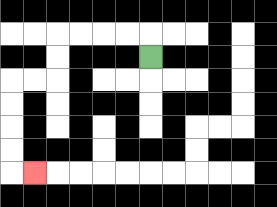{'start': '[6, 2]', 'end': '[1, 7]', 'path_directions': 'U,L,L,L,L,D,D,L,L,D,D,D,D,R', 'path_coordinates': '[[6, 2], [6, 1], [5, 1], [4, 1], [3, 1], [2, 1], [2, 2], [2, 3], [1, 3], [0, 3], [0, 4], [0, 5], [0, 6], [0, 7], [1, 7]]'}